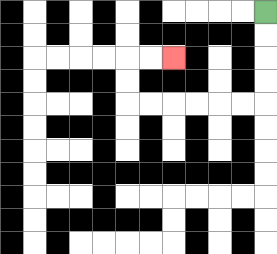{'start': '[11, 0]', 'end': '[7, 2]', 'path_directions': 'D,D,D,D,L,L,L,L,L,L,U,U,R,R', 'path_coordinates': '[[11, 0], [11, 1], [11, 2], [11, 3], [11, 4], [10, 4], [9, 4], [8, 4], [7, 4], [6, 4], [5, 4], [5, 3], [5, 2], [6, 2], [7, 2]]'}